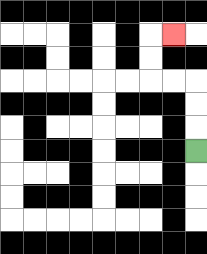{'start': '[8, 6]', 'end': '[7, 1]', 'path_directions': 'U,U,U,L,L,U,U,R', 'path_coordinates': '[[8, 6], [8, 5], [8, 4], [8, 3], [7, 3], [6, 3], [6, 2], [6, 1], [7, 1]]'}